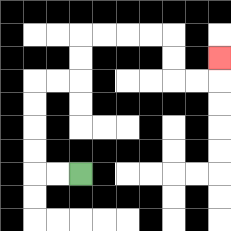{'start': '[3, 7]', 'end': '[9, 2]', 'path_directions': 'L,L,U,U,U,U,R,R,U,U,R,R,R,R,D,D,R,R,U', 'path_coordinates': '[[3, 7], [2, 7], [1, 7], [1, 6], [1, 5], [1, 4], [1, 3], [2, 3], [3, 3], [3, 2], [3, 1], [4, 1], [5, 1], [6, 1], [7, 1], [7, 2], [7, 3], [8, 3], [9, 3], [9, 2]]'}